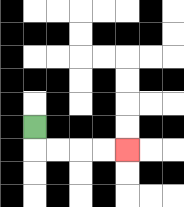{'start': '[1, 5]', 'end': '[5, 6]', 'path_directions': 'D,R,R,R,R', 'path_coordinates': '[[1, 5], [1, 6], [2, 6], [3, 6], [4, 6], [5, 6]]'}